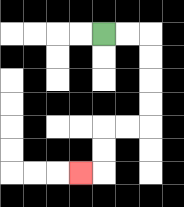{'start': '[4, 1]', 'end': '[3, 7]', 'path_directions': 'R,R,D,D,D,D,L,L,D,D,L', 'path_coordinates': '[[4, 1], [5, 1], [6, 1], [6, 2], [6, 3], [6, 4], [6, 5], [5, 5], [4, 5], [4, 6], [4, 7], [3, 7]]'}